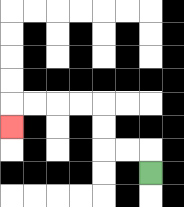{'start': '[6, 7]', 'end': '[0, 5]', 'path_directions': 'U,L,L,U,U,L,L,L,L,D', 'path_coordinates': '[[6, 7], [6, 6], [5, 6], [4, 6], [4, 5], [4, 4], [3, 4], [2, 4], [1, 4], [0, 4], [0, 5]]'}